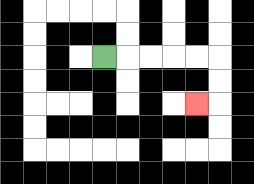{'start': '[4, 2]', 'end': '[8, 4]', 'path_directions': 'R,R,R,R,R,D,D,L', 'path_coordinates': '[[4, 2], [5, 2], [6, 2], [7, 2], [8, 2], [9, 2], [9, 3], [9, 4], [8, 4]]'}